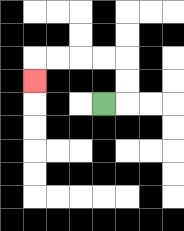{'start': '[4, 4]', 'end': '[1, 3]', 'path_directions': 'R,U,U,L,L,L,L,D', 'path_coordinates': '[[4, 4], [5, 4], [5, 3], [5, 2], [4, 2], [3, 2], [2, 2], [1, 2], [1, 3]]'}